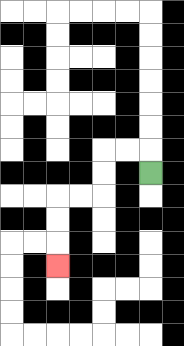{'start': '[6, 7]', 'end': '[2, 11]', 'path_directions': 'U,L,L,D,D,L,L,D,D,D', 'path_coordinates': '[[6, 7], [6, 6], [5, 6], [4, 6], [4, 7], [4, 8], [3, 8], [2, 8], [2, 9], [2, 10], [2, 11]]'}